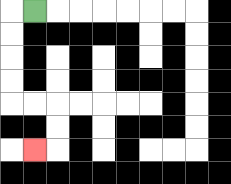{'start': '[1, 0]', 'end': '[1, 6]', 'path_directions': 'L,D,D,D,D,R,R,D,D,L', 'path_coordinates': '[[1, 0], [0, 0], [0, 1], [0, 2], [0, 3], [0, 4], [1, 4], [2, 4], [2, 5], [2, 6], [1, 6]]'}